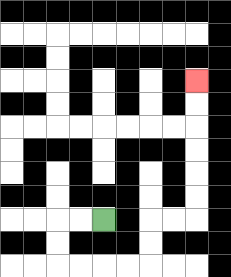{'start': '[4, 9]', 'end': '[8, 3]', 'path_directions': 'L,L,D,D,R,R,R,R,U,U,R,R,U,U,U,U,U,U', 'path_coordinates': '[[4, 9], [3, 9], [2, 9], [2, 10], [2, 11], [3, 11], [4, 11], [5, 11], [6, 11], [6, 10], [6, 9], [7, 9], [8, 9], [8, 8], [8, 7], [8, 6], [8, 5], [8, 4], [8, 3]]'}